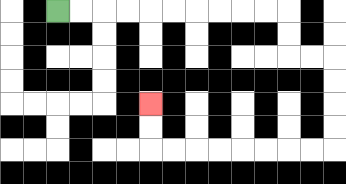{'start': '[2, 0]', 'end': '[6, 4]', 'path_directions': 'R,R,R,R,R,R,R,R,R,R,D,D,R,R,D,D,D,D,L,L,L,L,L,L,L,L,U,U', 'path_coordinates': '[[2, 0], [3, 0], [4, 0], [5, 0], [6, 0], [7, 0], [8, 0], [9, 0], [10, 0], [11, 0], [12, 0], [12, 1], [12, 2], [13, 2], [14, 2], [14, 3], [14, 4], [14, 5], [14, 6], [13, 6], [12, 6], [11, 6], [10, 6], [9, 6], [8, 6], [7, 6], [6, 6], [6, 5], [6, 4]]'}